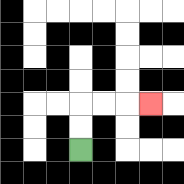{'start': '[3, 6]', 'end': '[6, 4]', 'path_directions': 'U,U,R,R,R', 'path_coordinates': '[[3, 6], [3, 5], [3, 4], [4, 4], [5, 4], [6, 4]]'}